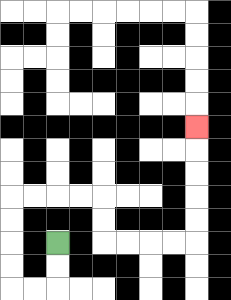{'start': '[2, 10]', 'end': '[8, 5]', 'path_directions': 'D,D,L,L,U,U,U,U,R,R,R,R,D,D,R,R,R,R,U,U,U,U,U', 'path_coordinates': '[[2, 10], [2, 11], [2, 12], [1, 12], [0, 12], [0, 11], [0, 10], [0, 9], [0, 8], [1, 8], [2, 8], [3, 8], [4, 8], [4, 9], [4, 10], [5, 10], [6, 10], [7, 10], [8, 10], [8, 9], [8, 8], [8, 7], [8, 6], [8, 5]]'}